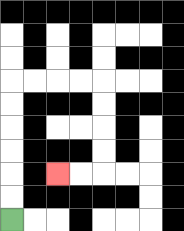{'start': '[0, 9]', 'end': '[2, 7]', 'path_directions': 'U,U,U,U,U,U,R,R,R,R,D,D,D,D,L,L', 'path_coordinates': '[[0, 9], [0, 8], [0, 7], [0, 6], [0, 5], [0, 4], [0, 3], [1, 3], [2, 3], [3, 3], [4, 3], [4, 4], [4, 5], [4, 6], [4, 7], [3, 7], [2, 7]]'}